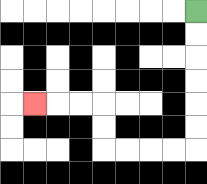{'start': '[8, 0]', 'end': '[1, 4]', 'path_directions': 'D,D,D,D,D,D,L,L,L,L,U,U,L,L,L', 'path_coordinates': '[[8, 0], [8, 1], [8, 2], [8, 3], [8, 4], [8, 5], [8, 6], [7, 6], [6, 6], [5, 6], [4, 6], [4, 5], [4, 4], [3, 4], [2, 4], [1, 4]]'}